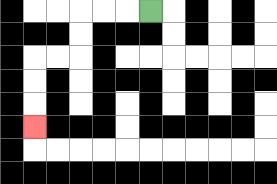{'start': '[6, 0]', 'end': '[1, 5]', 'path_directions': 'L,L,L,D,D,L,L,D,D,D', 'path_coordinates': '[[6, 0], [5, 0], [4, 0], [3, 0], [3, 1], [3, 2], [2, 2], [1, 2], [1, 3], [1, 4], [1, 5]]'}